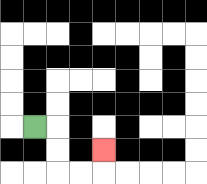{'start': '[1, 5]', 'end': '[4, 6]', 'path_directions': 'R,D,D,R,R,U', 'path_coordinates': '[[1, 5], [2, 5], [2, 6], [2, 7], [3, 7], [4, 7], [4, 6]]'}